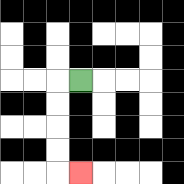{'start': '[3, 3]', 'end': '[3, 7]', 'path_directions': 'L,D,D,D,D,R', 'path_coordinates': '[[3, 3], [2, 3], [2, 4], [2, 5], [2, 6], [2, 7], [3, 7]]'}